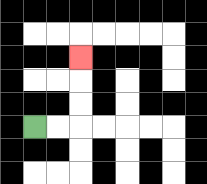{'start': '[1, 5]', 'end': '[3, 2]', 'path_directions': 'R,R,U,U,U', 'path_coordinates': '[[1, 5], [2, 5], [3, 5], [3, 4], [3, 3], [3, 2]]'}